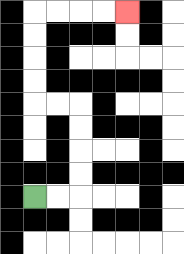{'start': '[1, 8]', 'end': '[5, 0]', 'path_directions': 'R,R,U,U,U,U,L,L,U,U,U,U,R,R,R,R', 'path_coordinates': '[[1, 8], [2, 8], [3, 8], [3, 7], [3, 6], [3, 5], [3, 4], [2, 4], [1, 4], [1, 3], [1, 2], [1, 1], [1, 0], [2, 0], [3, 0], [4, 0], [5, 0]]'}